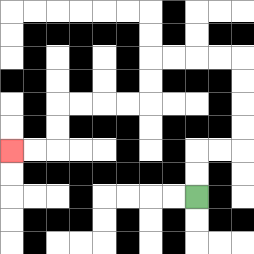{'start': '[8, 8]', 'end': '[0, 6]', 'path_directions': 'U,U,R,R,U,U,U,U,L,L,L,L,D,D,L,L,L,L,D,D,L,L', 'path_coordinates': '[[8, 8], [8, 7], [8, 6], [9, 6], [10, 6], [10, 5], [10, 4], [10, 3], [10, 2], [9, 2], [8, 2], [7, 2], [6, 2], [6, 3], [6, 4], [5, 4], [4, 4], [3, 4], [2, 4], [2, 5], [2, 6], [1, 6], [0, 6]]'}